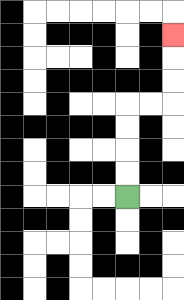{'start': '[5, 8]', 'end': '[7, 1]', 'path_directions': 'U,U,U,U,R,R,U,U,U', 'path_coordinates': '[[5, 8], [5, 7], [5, 6], [5, 5], [5, 4], [6, 4], [7, 4], [7, 3], [7, 2], [7, 1]]'}